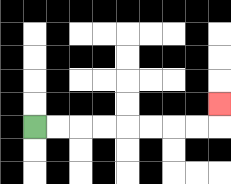{'start': '[1, 5]', 'end': '[9, 4]', 'path_directions': 'R,R,R,R,R,R,R,R,U', 'path_coordinates': '[[1, 5], [2, 5], [3, 5], [4, 5], [5, 5], [6, 5], [7, 5], [8, 5], [9, 5], [9, 4]]'}